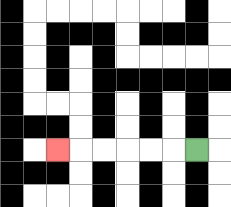{'start': '[8, 6]', 'end': '[2, 6]', 'path_directions': 'L,L,L,L,L,L', 'path_coordinates': '[[8, 6], [7, 6], [6, 6], [5, 6], [4, 6], [3, 6], [2, 6]]'}